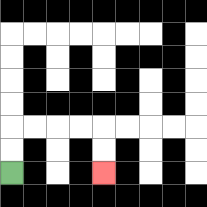{'start': '[0, 7]', 'end': '[4, 7]', 'path_directions': 'U,U,R,R,R,R,D,D', 'path_coordinates': '[[0, 7], [0, 6], [0, 5], [1, 5], [2, 5], [3, 5], [4, 5], [4, 6], [4, 7]]'}